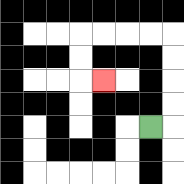{'start': '[6, 5]', 'end': '[4, 3]', 'path_directions': 'R,U,U,U,U,L,L,L,L,D,D,R', 'path_coordinates': '[[6, 5], [7, 5], [7, 4], [7, 3], [7, 2], [7, 1], [6, 1], [5, 1], [4, 1], [3, 1], [3, 2], [3, 3], [4, 3]]'}